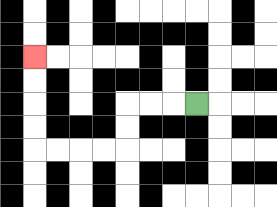{'start': '[8, 4]', 'end': '[1, 2]', 'path_directions': 'L,L,L,D,D,L,L,L,L,U,U,U,U', 'path_coordinates': '[[8, 4], [7, 4], [6, 4], [5, 4], [5, 5], [5, 6], [4, 6], [3, 6], [2, 6], [1, 6], [1, 5], [1, 4], [1, 3], [1, 2]]'}